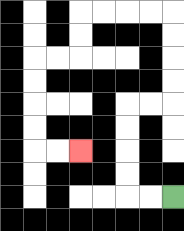{'start': '[7, 8]', 'end': '[3, 6]', 'path_directions': 'L,L,U,U,U,U,R,R,U,U,U,U,L,L,L,L,D,D,L,L,D,D,D,D,R,R', 'path_coordinates': '[[7, 8], [6, 8], [5, 8], [5, 7], [5, 6], [5, 5], [5, 4], [6, 4], [7, 4], [7, 3], [7, 2], [7, 1], [7, 0], [6, 0], [5, 0], [4, 0], [3, 0], [3, 1], [3, 2], [2, 2], [1, 2], [1, 3], [1, 4], [1, 5], [1, 6], [2, 6], [3, 6]]'}